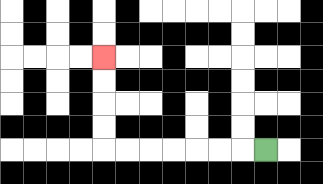{'start': '[11, 6]', 'end': '[4, 2]', 'path_directions': 'L,L,L,L,L,L,L,U,U,U,U', 'path_coordinates': '[[11, 6], [10, 6], [9, 6], [8, 6], [7, 6], [6, 6], [5, 6], [4, 6], [4, 5], [4, 4], [4, 3], [4, 2]]'}